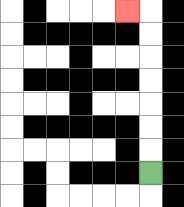{'start': '[6, 7]', 'end': '[5, 0]', 'path_directions': 'U,U,U,U,U,U,U,L', 'path_coordinates': '[[6, 7], [6, 6], [6, 5], [6, 4], [6, 3], [6, 2], [6, 1], [6, 0], [5, 0]]'}